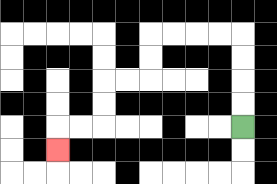{'start': '[10, 5]', 'end': '[2, 6]', 'path_directions': 'U,U,U,U,L,L,L,L,D,D,L,L,D,D,L,L,D', 'path_coordinates': '[[10, 5], [10, 4], [10, 3], [10, 2], [10, 1], [9, 1], [8, 1], [7, 1], [6, 1], [6, 2], [6, 3], [5, 3], [4, 3], [4, 4], [4, 5], [3, 5], [2, 5], [2, 6]]'}